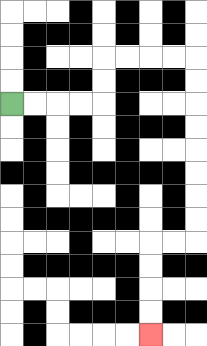{'start': '[0, 4]', 'end': '[6, 14]', 'path_directions': 'R,R,R,R,U,U,R,R,R,R,D,D,D,D,D,D,D,D,L,L,D,D,D,D', 'path_coordinates': '[[0, 4], [1, 4], [2, 4], [3, 4], [4, 4], [4, 3], [4, 2], [5, 2], [6, 2], [7, 2], [8, 2], [8, 3], [8, 4], [8, 5], [8, 6], [8, 7], [8, 8], [8, 9], [8, 10], [7, 10], [6, 10], [6, 11], [6, 12], [6, 13], [6, 14]]'}